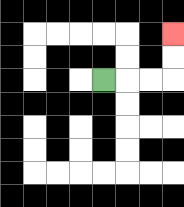{'start': '[4, 3]', 'end': '[7, 1]', 'path_directions': 'R,R,R,U,U', 'path_coordinates': '[[4, 3], [5, 3], [6, 3], [7, 3], [7, 2], [7, 1]]'}